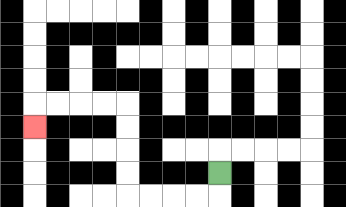{'start': '[9, 7]', 'end': '[1, 5]', 'path_directions': 'D,L,L,L,L,U,U,U,U,L,L,L,L,D', 'path_coordinates': '[[9, 7], [9, 8], [8, 8], [7, 8], [6, 8], [5, 8], [5, 7], [5, 6], [5, 5], [5, 4], [4, 4], [3, 4], [2, 4], [1, 4], [1, 5]]'}